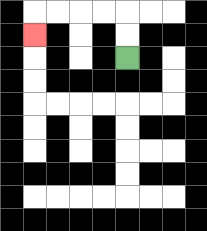{'start': '[5, 2]', 'end': '[1, 1]', 'path_directions': 'U,U,L,L,L,L,D', 'path_coordinates': '[[5, 2], [5, 1], [5, 0], [4, 0], [3, 0], [2, 0], [1, 0], [1, 1]]'}